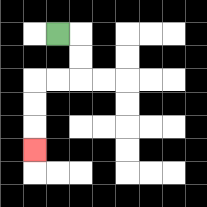{'start': '[2, 1]', 'end': '[1, 6]', 'path_directions': 'R,D,D,L,L,D,D,D', 'path_coordinates': '[[2, 1], [3, 1], [3, 2], [3, 3], [2, 3], [1, 3], [1, 4], [1, 5], [1, 6]]'}